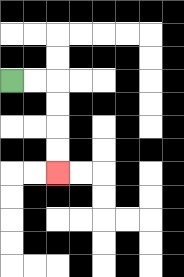{'start': '[0, 3]', 'end': '[2, 7]', 'path_directions': 'R,R,D,D,D,D', 'path_coordinates': '[[0, 3], [1, 3], [2, 3], [2, 4], [2, 5], [2, 6], [2, 7]]'}